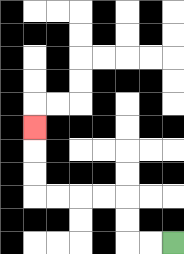{'start': '[7, 10]', 'end': '[1, 5]', 'path_directions': 'L,L,U,U,L,L,L,L,U,U,U', 'path_coordinates': '[[7, 10], [6, 10], [5, 10], [5, 9], [5, 8], [4, 8], [3, 8], [2, 8], [1, 8], [1, 7], [1, 6], [1, 5]]'}